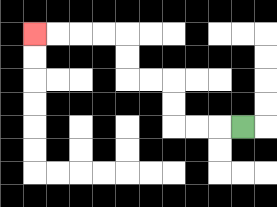{'start': '[10, 5]', 'end': '[1, 1]', 'path_directions': 'L,L,L,U,U,L,L,U,U,L,L,L,L', 'path_coordinates': '[[10, 5], [9, 5], [8, 5], [7, 5], [7, 4], [7, 3], [6, 3], [5, 3], [5, 2], [5, 1], [4, 1], [3, 1], [2, 1], [1, 1]]'}